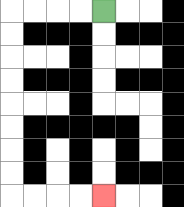{'start': '[4, 0]', 'end': '[4, 8]', 'path_directions': 'L,L,L,L,D,D,D,D,D,D,D,D,R,R,R,R', 'path_coordinates': '[[4, 0], [3, 0], [2, 0], [1, 0], [0, 0], [0, 1], [0, 2], [0, 3], [0, 4], [0, 5], [0, 6], [0, 7], [0, 8], [1, 8], [2, 8], [3, 8], [4, 8]]'}